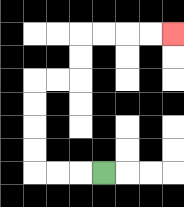{'start': '[4, 7]', 'end': '[7, 1]', 'path_directions': 'L,L,L,U,U,U,U,R,R,U,U,R,R,R,R', 'path_coordinates': '[[4, 7], [3, 7], [2, 7], [1, 7], [1, 6], [1, 5], [1, 4], [1, 3], [2, 3], [3, 3], [3, 2], [3, 1], [4, 1], [5, 1], [6, 1], [7, 1]]'}